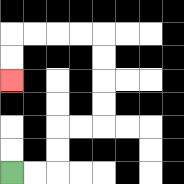{'start': '[0, 7]', 'end': '[0, 3]', 'path_directions': 'R,R,U,U,R,R,U,U,U,U,L,L,L,L,D,D', 'path_coordinates': '[[0, 7], [1, 7], [2, 7], [2, 6], [2, 5], [3, 5], [4, 5], [4, 4], [4, 3], [4, 2], [4, 1], [3, 1], [2, 1], [1, 1], [0, 1], [0, 2], [0, 3]]'}